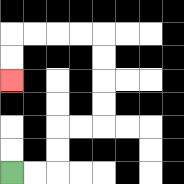{'start': '[0, 7]', 'end': '[0, 3]', 'path_directions': 'R,R,U,U,R,R,U,U,U,U,L,L,L,L,D,D', 'path_coordinates': '[[0, 7], [1, 7], [2, 7], [2, 6], [2, 5], [3, 5], [4, 5], [4, 4], [4, 3], [4, 2], [4, 1], [3, 1], [2, 1], [1, 1], [0, 1], [0, 2], [0, 3]]'}